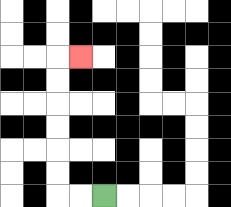{'start': '[4, 8]', 'end': '[3, 2]', 'path_directions': 'L,L,U,U,U,U,U,U,R', 'path_coordinates': '[[4, 8], [3, 8], [2, 8], [2, 7], [2, 6], [2, 5], [2, 4], [2, 3], [2, 2], [3, 2]]'}